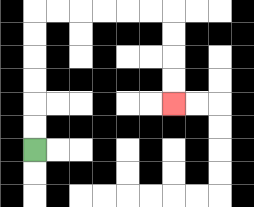{'start': '[1, 6]', 'end': '[7, 4]', 'path_directions': 'U,U,U,U,U,U,R,R,R,R,R,R,D,D,D,D', 'path_coordinates': '[[1, 6], [1, 5], [1, 4], [1, 3], [1, 2], [1, 1], [1, 0], [2, 0], [3, 0], [4, 0], [5, 0], [6, 0], [7, 0], [7, 1], [7, 2], [7, 3], [7, 4]]'}